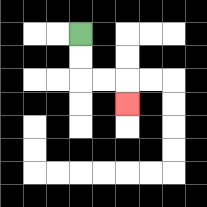{'start': '[3, 1]', 'end': '[5, 4]', 'path_directions': 'D,D,R,R,D', 'path_coordinates': '[[3, 1], [3, 2], [3, 3], [4, 3], [5, 3], [5, 4]]'}